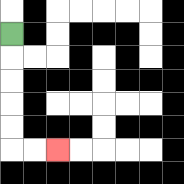{'start': '[0, 1]', 'end': '[2, 6]', 'path_directions': 'D,D,D,D,D,R,R', 'path_coordinates': '[[0, 1], [0, 2], [0, 3], [0, 4], [0, 5], [0, 6], [1, 6], [2, 6]]'}